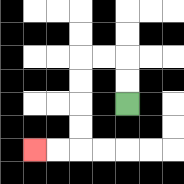{'start': '[5, 4]', 'end': '[1, 6]', 'path_directions': 'U,U,L,L,D,D,D,D,L,L', 'path_coordinates': '[[5, 4], [5, 3], [5, 2], [4, 2], [3, 2], [3, 3], [3, 4], [3, 5], [3, 6], [2, 6], [1, 6]]'}